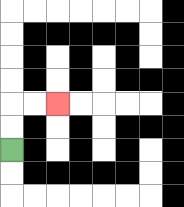{'start': '[0, 6]', 'end': '[2, 4]', 'path_directions': 'U,U,R,R', 'path_coordinates': '[[0, 6], [0, 5], [0, 4], [1, 4], [2, 4]]'}